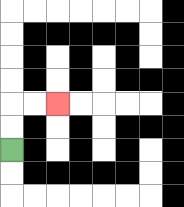{'start': '[0, 6]', 'end': '[2, 4]', 'path_directions': 'U,U,R,R', 'path_coordinates': '[[0, 6], [0, 5], [0, 4], [1, 4], [2, 4]]'}